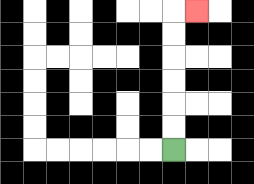{'start': '[7, 6]', 'end': '[8, 0]', 'path_directions': 'U,U,U,U,U,U,R', 'path_coordinates': '[[7, 6], [7, 5], [7, 4], [7, 3], [7, 2], [7, 1], [7, 0], [8, 0]]'}